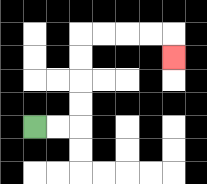{'start': '[1, 5]', 'end': '[7, 2]', 'path_directions': 'R,R,U,U,U,U,R,R,R,R,D', 'path_coordinates': '[[1, 5], [2, 5], [3, 5], [3, 4], [3, 3], [3, 2], [3, 1], [4, 1], [5, 1], [6, 1], [7, 1], [7, 2]]'}